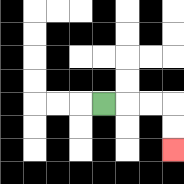{'start': '[4, 4]', 'end': '[7, 6]', 'path_directions': 'R,R,R,D,D', 'path_coordinates': '[[4, 4], [5, 4], [6, 4], [7, 4], [7, 5], [7, 6]]'}